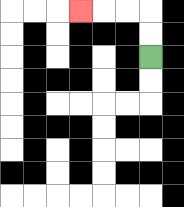{'start': '[6, 2]', 'end': '[3, 0]', 'path_directions': 'U,U,L,L,L', 'path_coordinates': '[[6, 2], [6, 1], [6, 0], [5, 0], [4, 0], [3, 0]]'}